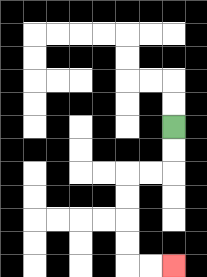{'start': '[7, 5]', 'end': '[7, 11]', 'path_directions': 'D,D,L,L,D,D,D,D,R,R', 'path_coordinates': '[[7, 5], [7, 6], [7, 7], [6, 7], [5, 7], [5, 8], [5, 9], [5, 10], [5, 11], [6, 11], [7, 11]]'}